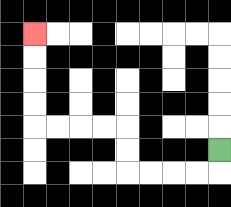{'start': '[9, 6]', 'end': '[1, 1]', 'path_directions': 'D,L,L,L,L,U,U,L,L,L,L,U,U,U,U', 'path_coordinates': '[[9, 6], [9, 7], [8, 7], [7, 7], [6, 7], [5, 7], [5, 6], [5, 5], [4, 5], [3, 5], [2, 5], [1, 5], [1, 4], [1, 3], [1, 2], [1, 1]]'}